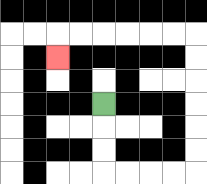{'start': '[4, 4]', 'end': '[2, 2]', 'path_directions': 'D,D,D,R,R,R,R,U,U,U,U,U,U,L,L,L,L,L,L,D', 'path_coordinates': '[[4, 4], [4, 5], [4, 6], [4, 7], [5, 7], [6, 7], [7, 7], [8, 7], [8, 6], [8, 5], [8, 4], [8, 3], [8, 2], [8, 1], [7, 1], [6, 1], [5, 1], [4, 1], [3, 1], [2, 1], [2, 2]]'}